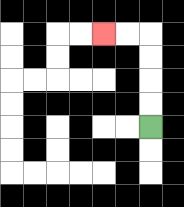{'start': '[6, 5]', 'end': '[4, 1]', 'path_directions': 'U,U,U,U,L,L', 'path_coordinates': '[[6, 5], [6, 4], [6, 3], [6, 2], [6, 1], [5, 1], [4, 1]]'}